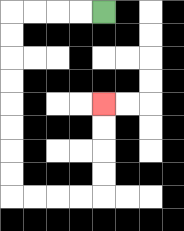{'start': '[4, 0]', 'end': '[4, 4]', 'path_directions': 'L,L,L,L,D,D,D,D,D,D,D,D,R,R,R,R,U,U,U,U', 'path_coordinates': '[[4, 0], [3, 0], [2, 0], [1, 0], [0, 0], [0, 1], [0, 2], [0, 3], [0, 4], [0, 5], [0, 6], [0, 7], [0, 8], [1, 8], [2, 8], [3, 8], [4, 8], [4, 7], [4, 6], [4, 5], [4, 4]]'}